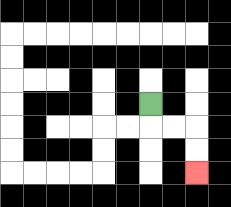{'start': '[6, 4]', 'end': '[8, 7]', 'path_directions': 'D,R,R,D,D', 'path_coordinates': '[[6, 4], [6, 5], [7, 5], [8, 5], [8, 6], [8, 7]]'}